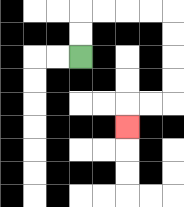{'start': '[3, 2]', 'end': '[5, 5]', 'path_directions': 'U,U,R,R,R,R,D,D,D,D,L,L,D', 'path_coordinates': '[[3, 2], [3, 1], [3, 0], [4, 0], [5, 0], [6, 0], [7, 0], [7, 1], [7, 2], [7, 3], [7, 4], [6, 4], [5, 4], [5, 5]]'}